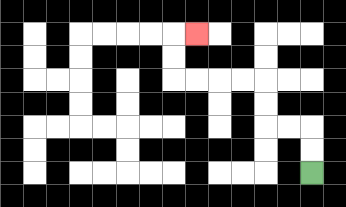{'start': '[13, 7]', 'end': '[8, 1]', 'path_directions': 'U,U,L,L,U,U,L,L,L,L,U,U,R', 'path_coordinates': '[[13, 7], [13, 6], [13, 5], [12, 5], [11, 5], [11, 4], [11, 3], [10, 3], [9, 3], [8, 3], [7, 3], [7, 2], [7, 1], [8, 1]]'}